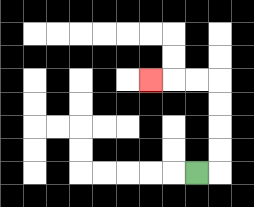{'start': '[8, 7]', 'end': '[6, 3]', 'path_directions': 'R,U,U,U,U,L,L,L', 'path_coordinates': '[[8, 7], [9, 7], [9, 6], [9, 5], [9, 4], [9, 3], [8, 3], [7, 3], [6, 3]]'}